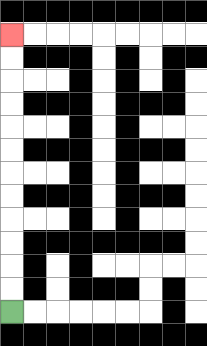{'start': '[0, 13]', 'end': '[0, 1]', 'path_directions': 'U,U,U,U,U,U,U,U,U,U,U,U', 'path_coordinates': '[[0, 13], [0, 12], [0, 11], [0, 10], [0, 9], [0, 8], [0, 7], [0, 6], [0, 5], [0, 4], [0, 3], [0, 2], [0, 1]]'}